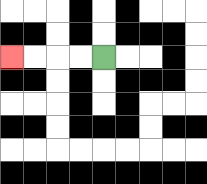{'start': '[4, 2]', 'end': '[0, 2]', 'path_directions': 'L,L,L,L', 'path_coordinates': '[[4, 2], [3, 2], [2, 2], [1, 2], [0, 2]]'}